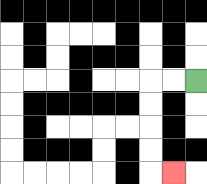{'start': '[8, 3]', 'end': '[7, 7]', 'path_directions': 'L,L,D,D,D,D,R', 'path_coordinates': '[[8, 3], [7, 3], [6, 3], [6, 4], [6, 5], [6, 6], [6, 7], [7, 7]]'}